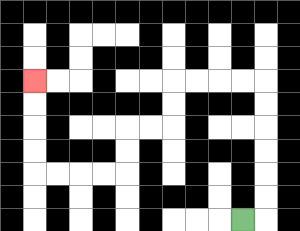{'start': '[10, 9]', 'end': '[1, 3]', 'path_directions': 'R,U,U,U,U,U,U,L,L,L,L,D,D,L,L,D,D,L,L,L,L,U,U,U,U', 'path_coordinates': '[[10, 9], [11, 9], [11, 8], [11, 7], [11, 6], [11, 5], [11, 4], [11, 3], [10, 3], [9, 3], [8, 3], [7, 3], [7, 4], [7, 5], [6, 5], [5, 5], [5, 6], [5, 7], [4, 7], [3, 7], [2, 7], [1, 7], [1, 6], [1, 5], [1, 4], [1, 3]]'}